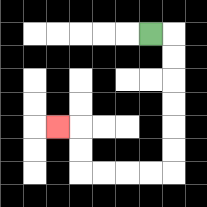{'start': '[6, 1]', 'end': '[2, 5]', 'path_directions': 'R,D,D,D,D,D,D,L,L,L,L,U,U,L', 'path_coordinates': '[[6, 1], [7, 1], [7, 2], [7, 3], [7, 4], [7, 5], [7, 6], [7, 7], [6, 7], [5, 7], [4, 7], [3, 7], [3, 6], [3, 5], [2, 5]]'}